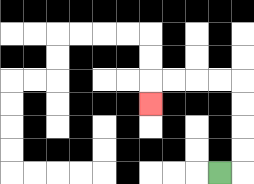{'start': '[9, 7]', 'end': '[6, 4]', 'path_directions': 'R,U,U,U,U,L,L,L,L,D', 'path_coordinates': '[[9, 7], [10, 7], [10, 6], [10, 5], [10, 4], [10, 3], [9, 3], [8, 3], [7, 3], [6, 3], [6, 4]]'}